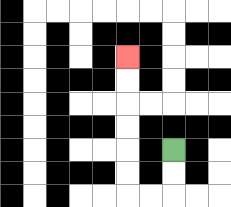{'start': '[7, 6]', 'end': '[5, 2]', 'path_directions': 'D,D,L,L,U,U,U,U,U,U', 'path_coordinates': '[[7, 6], [7, 7], [7, 8], [6, 8], [5, 8], [5, 7], [5, 6], [5, 5], [5, 4], [5, 3], [5, 2]]'}